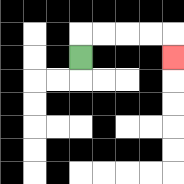{'start': '[3, 2]', 'end': '[7, 2]', 'path_directions': 'U,R,R,R,R,D', 'path_coordinates': '[[3, 2], [3, 1], [4, 1], [5, 1], [6, 1], [7, 1], [7, 2]]'}